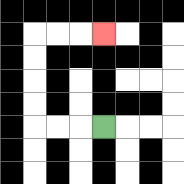{'start': '[4, 5]', 'end': '[4, 1]', 'path_directions': 'L,L,L,U,U,U,U,R,R,R', 'path_coordinates': '[[4, 5], [3, 5], [2, 5], [1, 5], [1, 4], [1, 3], [1, 2], [1, 1], [2, 1], [3, 1], [4, 1]]'}